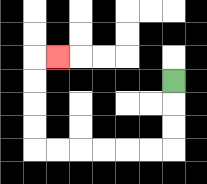{'start': '[7, 3]', 'end': '[2, 2]', 'path_directions': 'D,D,D,L,L,L,L,L,L,U,U,U,U,R', 'path_coordinates': '[[7, 3], [7, 4], [7, 5], [7, 6], [6, 6], [5, 6], [4, 6], [3, 6], [2, 6], [1, 6], [1, 5], [1, 4], [1, 3], [1, 2], [2, 2]]'}